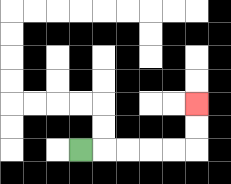{'start': '[3, 6]', 'end': '[8, 4]', 'path_directions': 'R,R,R,R,R,U,U', 'path_coordinates': '[[3, 6], [4, 6], [5, 6], [6, 6], [7, 6], [8, 6], [8, 5], [8, 4]]'}